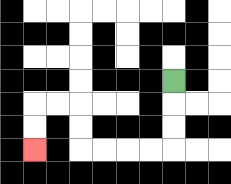{'start': '[7, 3]', 'end': '[1, 6]', 'path_directions': 'D,D,D,L,L,L,L,U,U,L,L,D,D', 'path_coordinates': '[[7, 3], [7, 4], [7, 5], [7, 6], [6, 6], [5, 6], [4, 6], [3, 6], [3, 5], [3, 4], [2, 4], [1, 4], [1, 5], [1, 6]]'}